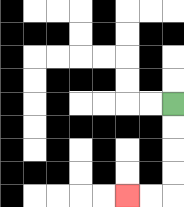{'start': '[7, 4]', 'end': '[5, 8]', 'path_directions': 'D,D,D,D,L,L', 'path_coordinates': '[[7, 4], [7, 5], [7, 6], [7, 7], [7, 8], [6, 8], [5, 8]]'}